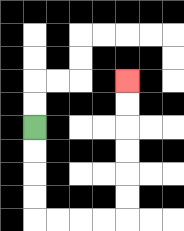{'start': '[1, 5]', 'end': '[5, 3]', 'path_directions': 'D,D,D,D,R,R,R,R,U,U,U,U,U,U', 'path_coordinates': '[[1, 5], [1, 6], [1, 7], [1, 8], [1, 9], [2, 9], [3, 9], [4, 9], [5, 9], [5, 8], [5, 7], [5, 6], [5, 5], [5, 4], [5, 3]]'}